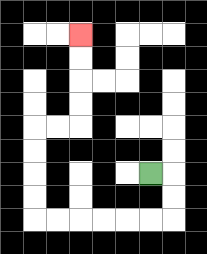{'start': '[6, 7]', 'end': '[3, 1]', 'path_directions': 'R,D,D,L,L,L,L,L,L,U,U,U,U,R,R,U,U,U,U', 'path_coordinates': '[[6, 7], [7, 7], [7, 8], [7, 9], [6, 9], [5, 9], [4, 9], [3, 9], [2, 9], [1, 9], [1, 8], [1, 7], [1, 6], [1, 5], [2, 5], [3, 5], [3, 4], [3, 3], [3, 2], [3, 1]]'}